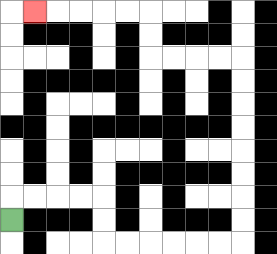{'start': '[0, 9]', 'end': '[1, 0]', 'path_directions': 'U,R,R,R,R,D,D,R,R,R,R,R,R,U,U,U,U,U,U,U,U,L,L,L,L,U,U,L,L,L,L,L', 'path_coordinates': '[[0, 9], [0, 8], [1, 8], [2, 8], [3, 8], [4, 8], [4, 9], [4, 10], [5, 10], [6, 10], [7, 10], [8, 10], [9, 10], [10, 10], [10, 9], [10, 8], [10, 7], [10, 6], [10, 5], [10, 4], [10, 3], [10, 2], [9, 2], [8, 2], [7, 2], [6, 2], [6, 1], [6, 0], [5, 0], [4, 0], [3, 0], [2, 0], [1, 0]]'}